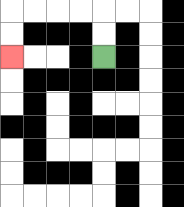{'start': '[4, 2]', 'end': '[0, 2]', 'path_directions': 'U,U,L,L,L,L,D,D', 'path_coordinates': '[[4, 2], [4, 1], [4, 0], [3, 0], [2, 0], [1, 0], [0, 0], [0, 1], [0, 2]]'}